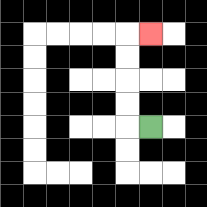{'start': '[6, 5]', 'end': '[6, 1]', 'path_directions': 'L,U,U,U,U,R', 'path_coordinates': '[[6, 5], [5, 5], [5, 4], [5, 3], [5, 2], [5, 1], [6, 1]]'}